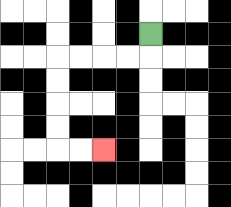{'start': '[6, 1]', 'end': '[4, 6]', 'path_directions': 'D,L,L,L,L,D,D,D,D,R,R', 'path_coordinates': '[[6, 1], [6, 2], [5, 2], [4, 2], [3, 2], [2, 2], [2, 3], [2, 4], [2, 5], [2, 6], [3, 6], [4, 6]]'}